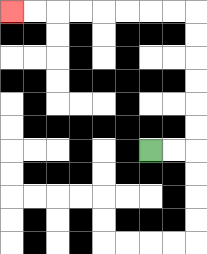{'start': '[6, 6]', 'end': '[0, 0]', 'path_directions': 'R,R,U,U,U,U,U,U,L,L,L,L,L,L,L,L', 'path_coordinates': '[[6, 6], [7, 6], [8, 6], [8, 5], [8, 4], [8, 3], [8, 2], [8, 1], [8, 0], [7, 0], [6, 0], [5, 0], [4, 0], [3, 0], [2, 0], [1, 0], [0, 0]]'}